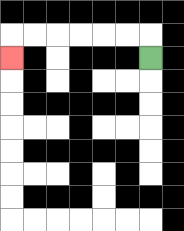{'start': '[6, 2]', 'end': '[0, 2]', 'path_directions': 'U,L,L,L,L,L,L,D', 'path_coordinates': '[[6, 2], [6, 1], [5, 1], [4, 1], [3, 1], [2, 1], [1, 1], [0, 1], [0, 2]]'}